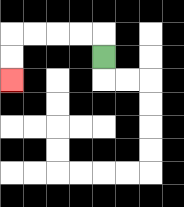{'start': '[4, 2]', 'end': '[0, 3]', 'path_directions': 'U,L,L,L,L,D,D', 'path_coordinates': '[[4, 2], [4, 1], [3, 1], [2, 1], [1, 1], [0, 1], [0, 2], [0, 3]]'}